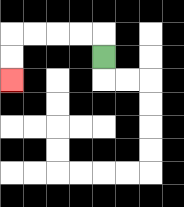{'start': '[4, 2]', 'end': '[0, 3]', 'path_directions': 'U,L,L,L,L,D,D', 'path_coordinates': '[[4, 2], [4, 1], [3, 1], [2, 1], [1, 1], [0, 1], [0, 2], [0, 3]]'}